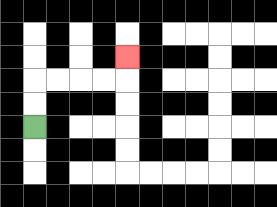{'start': '[1, 5]', 'end': '[5, 2]', 'path_directions': 'U,U,R,R,R,R,U', 'path_coordinates': '[[1, 5], [1, 4], [1, 3], [2, 3], [3, 3], [4, 3], [5, 3], [5, 2]]'}